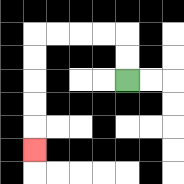{'start': '[5, 3]', 'end': '[1, 6]', 'path_directions': 'U,U,L,L,L,L,D,D,D,D,D', 'path_coordinates': '[[5, 3], [5, 2], [5, 1], [4, 1], [3, 1], [2, 1], [1, 1], [1, 2], [1, 3], [1, 4], [1, 5], [1, 6]]'}